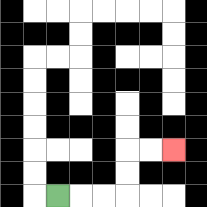{'start': '[2, 8]', 'end': '[7, 6]', 'path_directions': 'R,R,R,U,U,R,R', 'path_coordinates': '[[2, 8], [3, 8], [4, 8], [5, 8], [5, 7], [5, 6], [6, 6], [7, 6]]'}